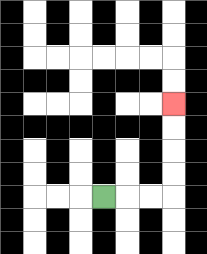{'start': '[4, 8]', 'end': '[7, 4]', 'path_directions': 'R,R,R,U,U,U,U', 'path_coordinates': '[[4, 8], [5, 8], [6, 8], [7, 8], [7, 7], [7, 6], [7, 5], [7, 4]]'}